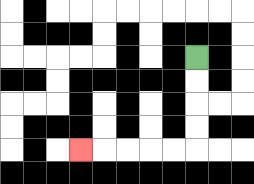{'start': '[8, 2]', 'end': '[3, 6]', 'path_directions': 'D,D,D,D,L,L,L,L,L', 'path_coordinates': '[[8, 2], [8, 3], [8, 4], [8, 5], [8, 6], [7, 6], [6, 6], [5, 6], [4, 6], [3, 6]]'}